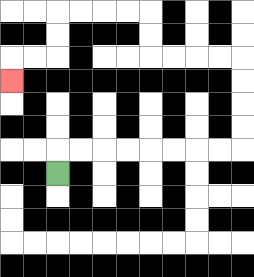{'start': '[2, 7]', 'end': '[0, 3]', 'path_directions': 'U,R,R,R,R,R,R,R,R,U,U,U,U,L,L,L,L,U,U,L,L,L,L,D,D,L,L,D', 'path_coordinates': '[[2, 7], [2, 6], [3, 6], [4, 6], [5, 6], [6, 6], [7, 6], [8, 6], [9, 6], [10, 6], [10, 5], [10, 4], [10, 3], [10, 2], [9, 2], [8, 2], [7, 2], [6, 2], [6, 1], [6, 0], [5, 0], [4, 0], [3, 0], [2, 0], [2, 1], [2, 2], [1, 2], [0, 2], [0, 3]]'}